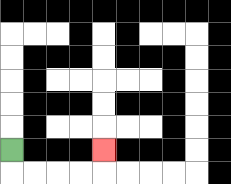{'start': '[0, 6]', 'end': '[4, 6]', 'path_directions': 'D,R,R,R,R,U', 'path_coordinates': '[[0, 6], [0, 7], [1, 7], [2, 7], [3, 7], [4, 7], [4, 6]]'}